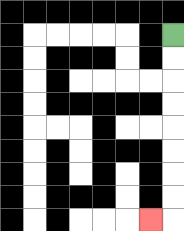{'start': '[7, 1]', 'end': '[6, 9]', 'path_directions': 'D,D,D,D,D,D,D,D,L', 'path_coordinates': '[[7, 1], [7, 2], [7, 3], [7, 4], [7, 5], [7, 6], [7, 7], [7, 8], [7, 9], [6, 9]]'}